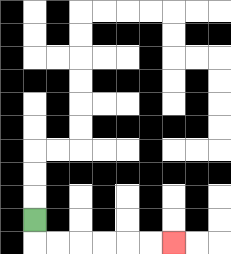{'start': '[1, 9]', 'end': '[7, 10]', 'path_directions': 'D,R,R,R,R,R,R', 'path_coordinates': '[[1, 9], [1, 10], [2, 10], [3, 10], [4, 10], [5, 10], [6, 10], [7, 10]]'}